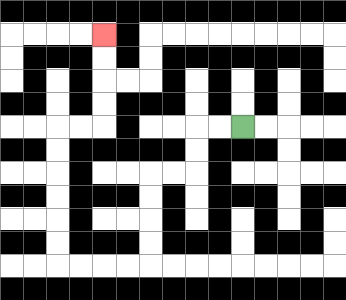{'start': '[10, 5]', 'end': '[4, 1]', 'path_directions': 'L,L,D,D,L,L,D,D,D,D,L,L,L,L,U,U,U,U,U,U,R,R,U,U,U,U', 'path_coordinates': '[[10, 5], [9, 5], [8, 5], [8, 6], [8, 7], [7, 7], [6, 7], [6, 8], [6, 9], [6, 10], [6, 11], [5, 11], [4, 11], [3, 11], [2, 11], [2, 10], [2, 9], [2, 8], [2, 7], [2, 6], [2, 5], [3, 5], [4, 5], [4, 4], [4, 3], [4, 2], [4, 1]]'}